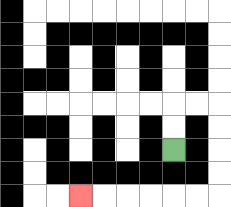{'start': '[7, 6]', 'end': '[3, 8]', 'path_directions': 'U,U,R,R,D,D,D,D,L,L,L,L,L,L', 'path_coordinates': '[[7, 6], [7, 5], [7, 4], [8, 4], [9, 4], [9, 5], [9, 6], [9, 7], [9, 8], [8, 8], [7, 8], [6, 8], [5, 8], [4, 8], [3, 8]]'}